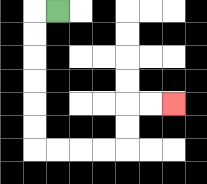{'start': '[2, 0]', 'end': '[7, 4]', 'path_directions': 'L,D,D,D,D,D,D,R,R,R,R,U,U,R,R', 'path_coordinates': '[[2, 0], [1, 0], [1, 1], [1, 2], [1, 3], [1, 4], [1, 5], [1, 6], [2, 6], [3, 6], [4, 6], [5, 6], [5, 5], [5, 4], [6, 4], [7, 4]]'}